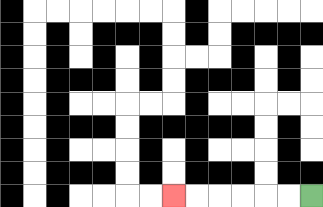{'start': '[13, 8]', 'end': '[7, 8]', 'path_directions': 'L,L,L,L,L,L', 'path_coordinates': '[[13, 8], [12, 8], [11, 8], [10, 8], [9, 8], [8, 8], [7, 8]]'}